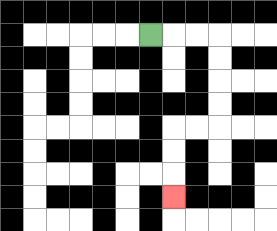{'start': '[6, 1]', 'end': '[7, 8]', 'path_directions': 'R,R,R,D,D,D,D,L,L,D,D,D', 'path_coordinates': '[[6, 1], [7, 1], [8, 1], [9, 1], [9, 2], [9, 3], [9, 4], [9, 5], [8, 5], [7, 5], [7, 6], [7, 7], [7, 8]]'}